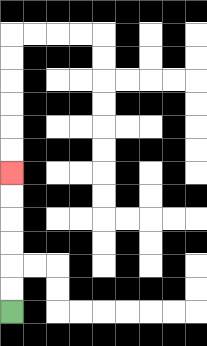{'start': '[0, 13]', 'end': '[0, 7]', 'path_directions': 'U,U,U,U,U,U', 'path_coordinates': '[[0, 13], [0, 12], [0, 11], [0, 10], [0, 9], [0, 8], [0, 7]]'}